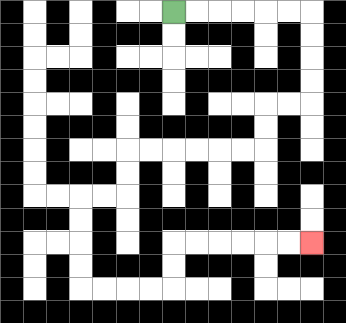{'start': '[7, 0]', 'end': '[13, 10]', 'path_directions': 'R,R,R,R,R,R,D,D,D,D,L,L,D,D,L,L,L,L,L,L,D,D,L,L,D,D,D,D,R,R,R,R,U,U,R,R,R,R,R,R', 'path_coordinates': '[[7, 0], [8, 0], [9, 0], [10, 0], [11, 0], [12, 0], [13, 0], [13, 1], [13, 2], [13, 3], [13, 4], [12, 4], [11, 4], [11, 5], [11, 6], [10, 6], [9, 6], [8, 6], [7, 6], [6, 6], [5, 6], [5, 7], [5, 8], [4, 8], [3, 8], [3, 9], [3, 10], [3, 11], [3, 12], [4, 12], [5, 12], [6, 12], [7, 12], [7, 11], [7, 10], [8, 10], [9, 10], [10, 10], [11, 10], [12, 10], [13, 10]]'}